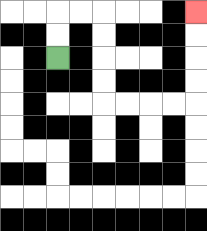{'start': '[2, 2]', 'end': '[8, 0]', 'path_directions': 'U,U,R,R,D,D,D,D,R,R,R,R,U,U,U,U', 'path_coordinates': '[[2, 2], [2, 1], [2, 0], [3, 0], [4, 0], [4, 1], [4, 2], [4, 3], [4, 4], [5, 4], [6, 4], [7, 4], [8, 4], [8, 3], [8, 2], [8, 1], [8, 0]]'}